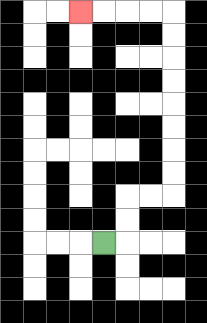{'start': '[4, 10]', 'end': '[3, 0]', 'path_directions': 'R,U,U,R,R,U,U,U,U,U,U,U,U,L,L,L,L', 'path_coordinates': '[[4, 10], [5, 10], [5, 9], [5, 8], [6, 8], [7, 8], [7, 7], [7, 6], [7, 5], [7, 4], [7, 3], [7, 2], [7, 1], [7, 0], [6, 0], [5, 0], [4, 0], [3, 0]]'}